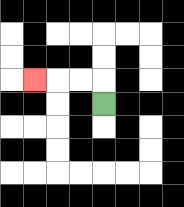{'start': '[4, 4]', 'end': '[1, 3]', 'path_directions': 'U,L,L,L', 'path_coordinates': '[[4, 4], [4, 3], [3, 3], [2, 3], [1, 3]]'}